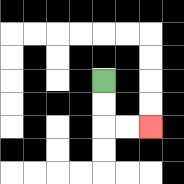{'start': '[4, 3]', 'end': '[6, 5]', 'path_directions': 'D,D,R,R', 'path_coordinates': '[[4, 3], [4, 4], [4, 5], [5, 5], [6, 5]]'}